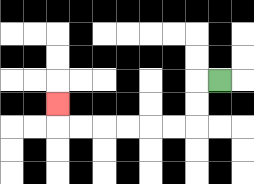{'start': '[9, 3]', 'end': '[2, 4]', 'path_directions': 'L,D,D,L,L,L,L,L,L,U', 'path_coordinates': '[[9, 3], [8, 3], [8, 4], [8, 5], [7, 5], [6, 5], [5, 5], [4, 5], [3, 5], [2, 5], [2, 4]]'}